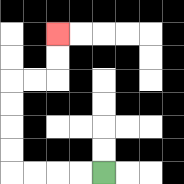{'start': '[4, 7]', 'end': '[2, 1]', 'path_directions': 'L,L,L,L,U,U,U,U,R,R,U,U', 'path_coordinates': '[[4, 7], [3, 7], [2, 7], [1, 7], [0, 7], [0, 6], [0, 5], [0, 4], [0, 3], [1, 3], [2, 3], [2, 2], [2, 1]]'}